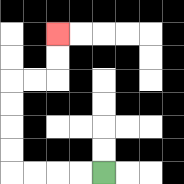{'start': '[4, 7]', 'end': '[2, 1]', 'path_directions': 'L,L,L,L,U,U,U,U,R,R,U,U', 'path_coordinates': '[[4, 7], [3, 7], [2, 7], [1, 7], [0, 7], [0, 6], [0, 5], [0, 4], [0, 3], [1, 3], [2, 3], [2, 2], [2, 1]]'}